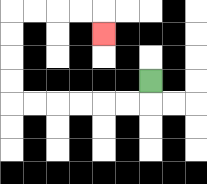{'start': '[6, 3]', 'end': '[4, 1]', 'path_directions': 'D,L,L,L,L,L,L,U,U,U,U,R,R,R,R,D', 'path_coordinates': '[[6, 3], [6, 4], [5, 4], [4, 4], [3, 4], [2, 4], [1, 4], [0, 4], [0, 3], [0, 2], [0, 1], [0, 0], [1, 0], [2, 0], [3, 0], [4, 0], [4, 1]]'}